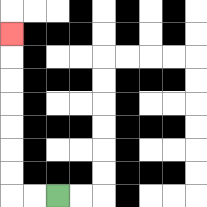{'start': '[2, 8]', 'end': '[0, 1]', 'path_directions': 'L,L,U,U,U,U,U,U,U', 'path_coordinates': '[[2, 8], [1, 8], [0, 8], [0, 7], [0, 6], [0, 5], [0, 4], [0, 3], [0, 2], [0, 1]]'}